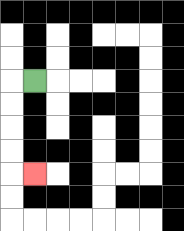{'start': '[1, 3]', 'end': '[1, 7]', 'path_directions': 'L,D,D,D,D,R', 'path_coordinates': '[[1, 3], [0, 3], [0, 4], [0, 5], [0, 6], [0, 7], [1, 7]]'}